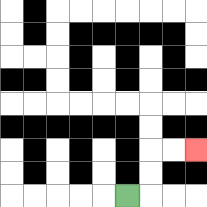{'start': '[5, 8]', 'end': '[8, 6]', 'path_directions': 'R,U,U,R,R', 'path_coordinates': '[[5, 8], [6, 8], [6, 7], [6, 6], [7, 6], [8, 6]]'}